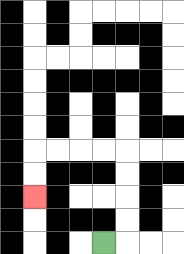{'start': '[4, 10]', 'end': '[1, 8]', 'path_directions': 'R,U,U,U,U,L,L,L,L,D,D', 'path_coordinates': '[[4, 10], [5, 10], [5, 9], [5, 8], [5, 7], [5, 6], [4, 6], [3, 6], [2, 6], [1, 6], [1, 7], [1, 8]]'}